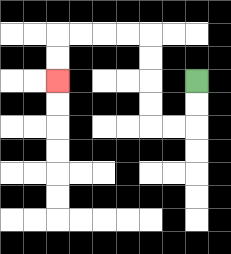{'start': '[8, 3]', 'end': '[2, 3]', 'path_directions': 'D,D,L,L,U,U,U,U,L,L,L,L,D,D', 'path_coordinates': '[[8, 3], [8, 4], [8, 5], [7, 5], [6, 5], [6, 4], [6, 3], [6, 2], [6, 1], [5, 1], [4, 1], [3, 1], [2, 1], [2, 2], [2, 3]]'}